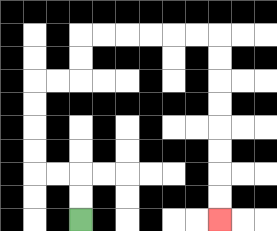{'start': '[3, 9]', 'end': '[9, 9]', 'path_directions': 'U,U,L,L,U,U,U,U,R,R,U,U,R,R,R,R,R,R,D,D,D,D,D,D,D,D', 'path_coordinates': '[[3, 9], [3, 8], [3, 7], [2, 7], [1, 7], [1, 6], [1, 5], [1, 4], [1, 3], [2, 3], [3, 3], [3, 2], [3, 1], [4, 1], [5, 1], [6, 1], [7, 1], [8, 1], [9, 1], [9, 2], [9, 3], [9, 4], [9, 5], [9, 6], [9, 7], [9, 8], [9, 9]]'}